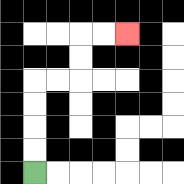{'start': '[1, 7]', 'end': '[5, 1]', 'path_directions': 'U,U,U,U,R,R,U,U,R,R', 'path_coordinates': '[[1, 7], [1, 6], [1, 5], [1, 4], [1, 3], [2, 3], [3, 3], [3, 2], [3, 1], [4, 1], [5, 1]]'}